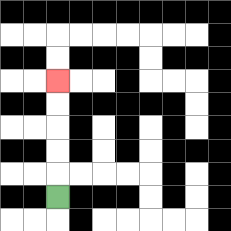{'start': '[2, 8]', 'end': '[2, 3]', 'path_directions': 'U,U,U,U,U', 'path_coordinates': '[[2, 8], [2, 7], [2, 6], [2, 5], [2, 4], [2, 3]]'}